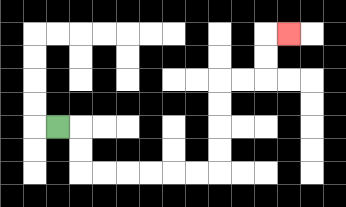{'start': '[2, 5]', 'end': '[12, 1]', 'path_directions': 'R,D,D,R,R,R,R,R,R,U,U,U,U,R,R,U,U,R', 'path_coordinates': '[[2, 5], [3, 5], [3, 6], [3, 7], [4, 7], [5, 7], [6, 7], [7, 7], [8, 7], [9, 7], [9, 6], [9, 5], [9, 4], [9, 3], [10, 3], [11, 3], [11, 2], [11, 1], [12, 1]]'}